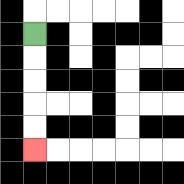{'start': '[1, 1]', 'end': '[1, 6]', 'path_directions': 'D,D,D,D,D', 'path_coordinates': '[[1, 1], [1, 2], [1, 3], [1, 4], [1, 5], [1, 6]]'}